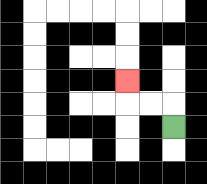{'start': '[7, 5]', 'end': '[5, 3]', 'path_directions': 'U,L,L,U', 'path_coordinates': '[[7, 5], [7, 4], [6, 4], [5, 4], [5, 3]]'}